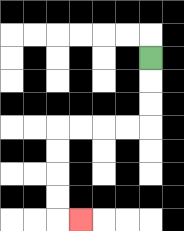{'start': '[6, 2]', 'end': '[3, 9]', 'path_directions': 'D,D,D,L,L,L,L,D,D,D,D,R', 'path_coordinates': '[[6, 2], [6, 3], [6, 4], [6, 5], [5, 5], [4, 5], [3, 5], [2, 5], [2, 6], [2, 7], [2, 8], [2, 9], [3, 9]]'}